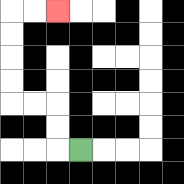{'start': '[3, 6]', 'end': '[2, 0]', 'path_directions': 'L,U,U,L,L,U,U,U,U,R,R', 'path_coordinates': '[[3, 6], [2, 6], [2, 5], [2, 4], [1, 4], [0, 4], [0, 3], [0, 2], [0, 1], [0, 0], [1, 0], [2, 0]]'}